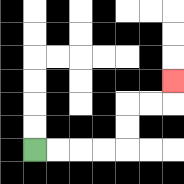{'start': '[1, 6]', 'end': '[7, 3]', 'path_directions': 'R,R,R,R,U,U,R,R,U', 'path_coordinates': '[[1, 6], [2, 6], [3, 6], [4, 6], [5, 6], [5, 5], [5, 4], [6, 4], [7, 4], [7, 3]]'}